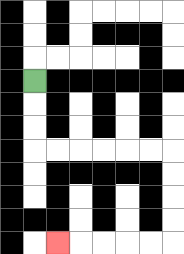{'start': '[1, 3]', 'end': '[2, 10]', 'path_directions': 'D,D,D,R,R,R,R,R,R,D,D,D,D,L,L,L,L,L', 'path_coordinates': '[[1, 3], [1, 4], [1, 5], [1, 6], [2, 6], [3, 6], [4, 6], [5, 6], [6, 6], [7, 6], [7, 7], [7, 8], [7, 9], [7, 10], [6, 10], [5, 10], [4, 10], [3, 10], [2, 10]]'}